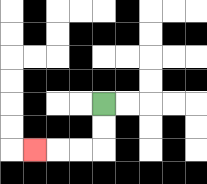{'start': '[4, 4]', 'end': '[1, 6]', 'path_directions': 'D,D,L,L,L', 'path_coordinates': '[[4, 4], [4, 5], [4, 6], [3, 6], [2, 6], [1, 6]]'}